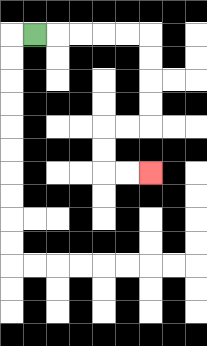{'start': '[1, 1]', 'end': '[6, 7]', 'path_directions': 'R,R,R,R,R,D,D,D,D,L,L,D,D,R,R', 'path_coordinates': '[[1, 1], [2, 1], [3, 1], [4, 1], [5, 1], [6, 1], [6, 2], [6, 3], [6, 4], [6, 5], [5, 5], [4, 5], [4, 6], [4, 7], [5, 7], [6, 7]]'}